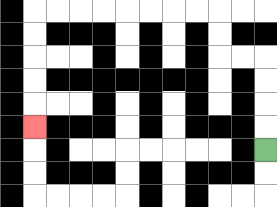{'start': '[11, 6]', 'end': '[1, 5]', 'path_directions': 'U,U,U,U,L,L,U,U,L,L,L,L,L,L,L,L,D,D,D,D,D', 'path_coordinates': '[[11, 6], [11, 5], [11, 4], [11, 3], [11, 2], [10, 2], [9, 2], [9, 1], [9, 0], [8, 0], [7, 0], [6, 0], [5, 0], [4, 0], [3, 0], [2, 0], [1, 0], [1, 1], [1, 2], [1, 3], [1, 4], [1, 5]]'}